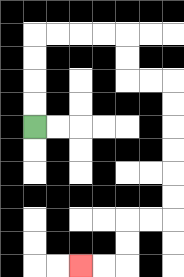{'start': '[1, 5]', 'end': '[3, 11]', 'path_directions': 'U,U,U,U,R,R,R,R,D,D,R,R,D,D,D,D,D,D,L,L,D,D,L,L', 'path_coordinates': '[[1, 5], [1, 4], [1, 3], [1, 2], [1, 1], [2, 1], [3, 1], [4, 1], [5, 1], [5, 2], [5, 3], [6, 3], [7, 3], [7, 4], [7, 5], [7, 6], [7, 7], [7, 8], [7, 9], [6, 9], [5, 9], [5, 10], [5, 11], [4, 11], [3, 11]]'}